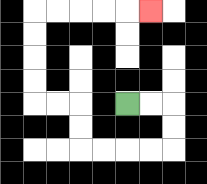{'start': '[5, 4]', 'end': '[6, 0]', 'path_directions': 'R,R,D,D,L,L,L,L,U,U,L,L,U,U,U,U,R,R,R,R,R', 'path_coordinates': '[[5, 4], [6, 4], [7, 4], [7, 5], [7, 6], [6, 6], [5, 6], [4, 6], [3, 6], [3, 5], [3, 4], [2, 4], [1, 4], [1, 3], [1, 2], [1, 1], [1, 0], [2, 0], [3, 0], [4, 0], [5, 0], [6, 0]]'}